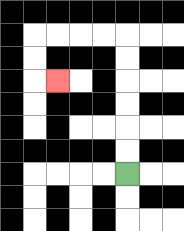{'start': '[5, 7]', 'end': '[2, 3]', 'path_directions': 'U,U,U,U,U,U,L,L,L,L,D,D,R', 'path_coordinates': '[[5, 7], [5, 6], [5, 5], [5, 4], [5, 3], [5, 2], [5, 1], [4, 1], [3, 1], [2, 1], [1, 1], [1, 2], [1, 3], [2, 3]]'}